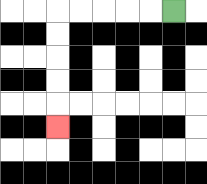{'start': '[7, 0]', 'end': '[2, 5]', 'path_directions': 'L,L,L,L,L,D,D,D,D,D', 'path_coordinates': '[[7, 0], [6, 0], [5, 0], [4, 0], [3, 0], [2, 0], [2, 1], [2, 2], [2, 3], [2, 4], [2, 5]]'}